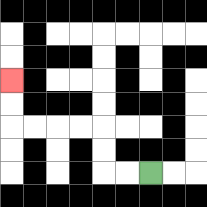{'start': '[6, 7]', 'end': '[0, 3]', 'path_directions': 'L,L,U,U,L,L,L,L,U,U', 'path_coordinates': '[[6, 7], [5, 7], [4, 7], [4, 6], [4, 5], [3, 5], [2, 5], [1, 5], [0, 5], [0, 4], [0, 3]]'}